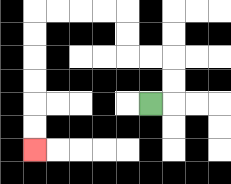{'start': '[6, 4]', 'end': '[1, 6]', 'path_directions': 'R,U,U,L,L,U,U,L,L,L,L,D,D,D,D,D,D', 'path_coordinates': '[[6, 4], [7, 4], [7, 3], [7, 2], [6, 2], [5, 2], [5, 1], [5, 0], [4, 0], [3, 0], [2, 0], [1, 0], [1, 1], [1, 2], [1, 3], [1, 4], [1, 5], [1, 6]]'}